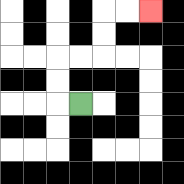{'start': '[3, 4]', 'end': '[6, 0]', 'path_directions': 'L,U,U,R,R,U,U,R,R', 'path_coordinates': '[[3, 4], [2, 4], [2, 3], [2, 2], [3, 2], [4, 2], [4, 1], [4, 0], [5, 0], [6, 0]]'}